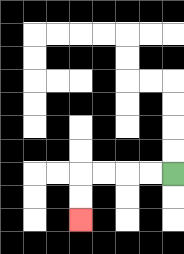{'start': '[7, 7]', 'end': '[3, 9]', 'path_directions': 'L,L,L,L,D,D', 'path_coordinates': '[[7, 7], [6, 7], [5, 7], [4, 7], [3, 7], [3, 8], [3, 9]]'}